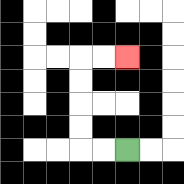{'start': '[5, 6]', 'end': '[5, 2]', 'path_directions': 'L,L,U,U,U,U,R,R', 'path_coordinates': '[[5, 6], [4, 6], [3, 6], [3, 5], [3, 4], [3, 3], [3, 2], [4, 2], [5, 2]]'}